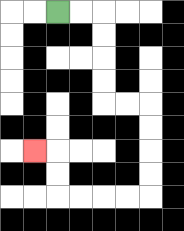{'start': '[2, 0]', 'end': '[1, 6]', 'path_directions': 'R,R,D,D,D,D,R,R,D,D,D,D,L,L,L,L,U,U,L', 'path_coordinates': '[[2, 0], [3, 0], [4, 0], [4, 1], [4, 2], [4, 3], [4, 4], [5, 4], [6, 4], [6, 5], [6, 6], [6, 7], [6, 8], [5, 8], [4, 8], [3, 8], [2, 8], [2, 7], [2, 6], [1, 6]]'}